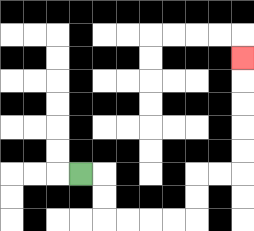{'start': '[3, 7]', 'end': '[10, 2]', 'path_directions': 'R,D,D,R,R,R,R,U,U,R,R,U,U,U,U,U', 'path_coordinates': '[[3, 7], [4, 7], [4, 8], [4, 9], [5, 9], [6, 9], [7, 9], [8, 9], [8, 8], [8, 7], [9, 7], [10, 7], [10, 6], [10, 5], [10, 4], [10, 3], [10, 2]]'}